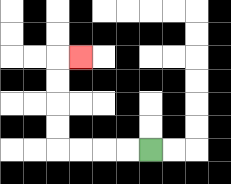{'start': '[6, 6]', 'end': '[3, 2]', 'path_directions': 'L,L,L,L,U,U,U,U,R', 'path_coordinates': '[[6, 6], [5, 6], [4, 6], [3, 6], [2, 6], [2, 5], [2, 4], [2, 3], [2, 2], [3, 2]]'}